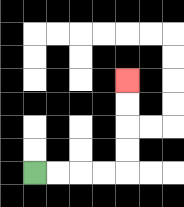{'start': '[1, 7]', 'end': '[5, 3]', 'path_directions': 'R,R,R,R,U,U,U,U', 'path_coordinates': '[[1, 7], [2, 7], [3, 7], [4, 7], [5, 7], [5, 6], [5, 5], [5, 4], [5, 3]]'}